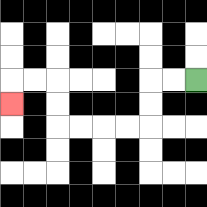{'start': '[8, 3]', 'end': '[0, 4]', 'path_directions': 'L,L,D,D,L,L,L,L,U,U,L,L,D', 'path_coordinates': '[[8, 3], [7, 3], [6, 3], [6, 4], [6, 5], [5, 5], [4, 5], [3, 5], [2, 5], [2, 4], [2, 3], [1, 3], [0, 3], [0, 4]]'}